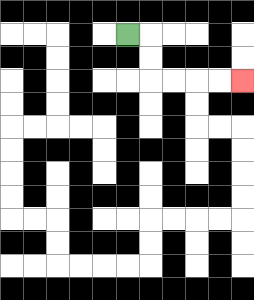{'start': '[5, 1]', 'end': '[10, 3]', 'path_directions': 'R,D,D,R,R,R,R', 'path_coordinates': '[[5, 1], [6, 1], [6, 2], [6, 3], [7, 3], [8, 3], [9, 3], [10, 3]]'}